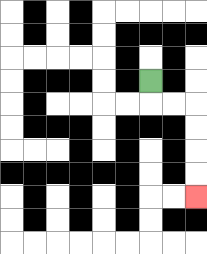{'start': '[6, 3]', 'end': '[8, 8]', 'path_directions': 'D,R,R,D,D,D,D', 'path_coordinates': '[[6, 3], [6, 4], [7, 4], [8, 4], [8, 5], [8, 6], [8, 7], [8, 8]]'}